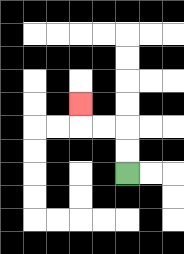{'start': '[5, 7]', 'end': '[3, 4]', 'path_directions': 'U,U,L,L,U', 'path_coordinates': '[[5, 7], [5, 6], [5, 5], [4, 5], [3, 5], [3, 4]]'}